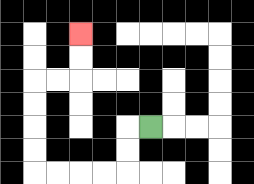{'start': '[6, 5]', 'end': '[3, 1]', 'path_directions': 'L,D,D,L,L,L,L,U,U,U,U,R,R,U,U', 'path_coordinates': '[[6, 5], [5, 5], [5, 6], [5, 7], [4, 7], [3, 7], [2, 7], [1, 7], [1, 6], [1, 5], [1, 4], [1, 3], [2, 3], [3, 3], [3, 2], [3, 1]]'}